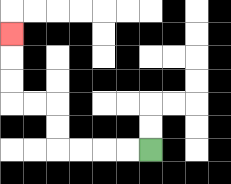{'start': '[6, 6]', 'end': '[0, 1]', 'path_directions': 'L,L,L,L,U,U,L,L,U,U,U', 'path_coordinates': '[[6, 6], [5, 6], [4, 6], [3, 6], [2, 6], [2, 5], [2, 4], [1, 4], [0, 4], [0, 3], [0, 2], [0, 1]]'}